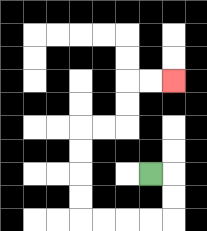{'start': '[6, 7]', 'end': '[7, 3]', 'path_directions': 'R,D,D,L,L,L,L,U,U,U,U,R,R,U,U,R,R', 'path_coordinates': '[[6, 7], [7, 7], [7, 8], [7, 9], [6, 9], [5, 9], [4, 9], [3, 9], [3, 8], [3, 7], [3, 6], [3, 5], [4, 5], [5, 5], [5, 4], [5, 3], [6, 3], [7, 3]]'}